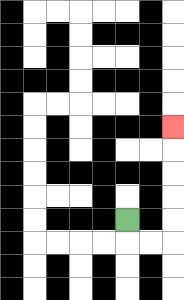{'start': '[5, 9]', 'end': '[7, 5]', 'path_directions': 'D,R,R,U,U,U,U,U', 'path_coordinates': '[[5, 9], [5, 10], [6, 10], [7, 10], [7, 9], [7, 8], [7, 7], [7, 6], [7, 5]]'}